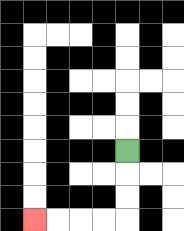{'start': '[5, 6]', 'end': '[1, 9]', 'path_directions': 'D,D,D,L,L,L,L', 'path_coordinates': '[[5, 6], [5, 7], [5, 8], [5, 9], [4, 9], [3, 9], [2, 9], [1, 9]]'}